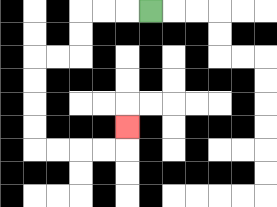{'start': '[6, 0]', 'end': '[5, 5]', 'path_directions': 'L,L,L,D,D,L,L,D,D,D,D,R,R,R,R,U', 'path_coordinates': '[[6, 0], [5, 0], [4, 0], [3, 0], [3, 1], [3, 2], [2, 2], [1, 2], [1, 3], [1, 4], [1, 5], [1, 6], [2, 6], [3, 6], [4, 6], [5, 6], [5, 5]]'}